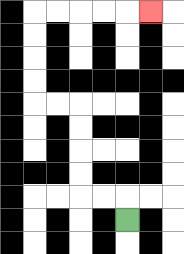{'start': '[5, 9]', 'end': '[6, 0]', 'path_directions': 'U,L,L,U,U,U,U,L,L,U,U,U,U,R,R,R,R,R', 'path_coordinates': '[[5, 9], [5, 8], [4, 8], [3, 8], [3, 7], [3, 6], [3, 5], [3, 4], [2, 4], [1, 4], [1, 3], [1, 2], [1, 1], [1, 0], [2, 0], [3, 0], [4, 0], [5, 0], [6, 0]]'}